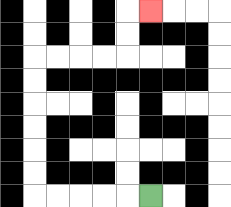{'start': '[6, 8]', 'end': '[6, 0]', 'path_directions': 'L,L,L,L,L,U,U,U,U,U,U,R,R,R,R,U,U,R', 'path_coordinates': '[[6, 8], [5, 8], [4, 8], [3, 8], [2, 8], [1, 8], [1, 7], [1, 6], [1, 5], [1, 4], [1, 3], [1, 2], [2, 2], [3, 2], [4, 2], [5, 2], [5, 1], [5, 0], [6, 0]]'}